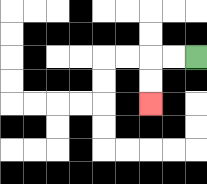{'start': '[8, 2]', 'end': '[6, 4]', 'path_directions': 'L,L,D,D', 'path_coordinates': '[[8, 2], [7, 2], [6, 2], [6, 3], [6, 4]]'}